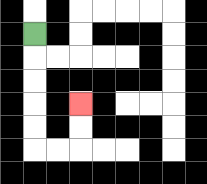{'start': '[1, 1]', 'end': '[3, 4]', 'path_directions': 'D,D,D,D,D,R,R,U,U', 'path_coordinates': '[[1, 1], [1, 2], [1, 3], [1, 4], [1, 5], [1, 6], [2, 6], [3, 6], [3, 5], [3, 4]]'}